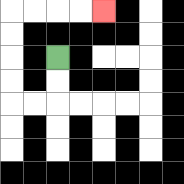{'start': '[2, 2]', 'end': '[4, 0]', 'path_directions': 'D,D,L,L,U,U,U,U,R,R,R,R', 'path_coordinates': '[[2, 2], [2, 3], [2, 4], [1, 4], [0, 4], [0, 3], [0, 2], [0, 1], [0, 0], [1, 0], [2, 0], [3, 0], [4, 0]]'}